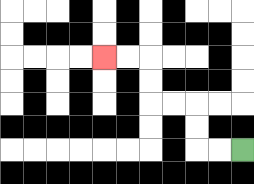{'start': '[10, 6]', 'end': '[4, 2]', 'path_directions': 'L,L,U,U,L,L,U,U,L,L', 'path_coordinates': '[[10, 6], [9, 6], [8, 6], [8, 5], [8, 4], [7, 4], [6, 4], [6, 3], [6, 2], [5, 2], [4, 2]]'}